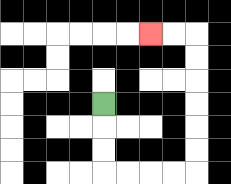{'start': '[4, 4]', 'end': '[6, 1]', 'path_directions': 'D,D,D,R,R,R,R,U,U,U,U,U,U,L,L', 'path_coordinates': '[[4, 4], [4, 5], [4, 6], [4, 7], [5, 7], [6, 7], [7, 7], [8, 7], [8, 6], [8, 5], [8, 4], [8, 3], [8, 2], [8, 1], [7, 1], [6, 1]]'}